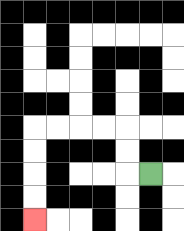{'start': '[6, 7]', 'end': '[1, 9]', 'path_directions': 'L,U,U,L,L,L,L,D,D,D,D', 'path_coordinates': '[[6, 7], [5, 7], [5, 6], [5, 5], [4, 5], [3, 5], [2, 5], [1, 5], [1, 6], [1, 7], [1, 8], [1, 9]]'}